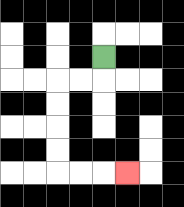{'start': '[4, 2]', 'end': '[5, 7]', 'path_directions': 'D,L,L,D,D,D,D,R,R,R', 'path_coordinates': '[[4, 2], [4, 3], [3, 3], [2, 3], [2, 4], [2, 5], [2, 6], [2, 7], [3, 7], [4, 7], [5, 7]]'}